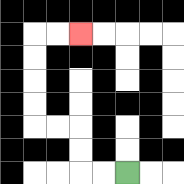{'start': '[5, 7]', 'end': '[3, 1]', 'path_directions': 'L,L,U,U,L,L,U,U,U,U,R,R', 'path_coordinates': '[[5, 7], [4, 7], [3, 7], [3, 6], [3, 5], [2, 5], [1, 5], [1, 4], [1, 3], [1, 2], [1, 1], [2, 1], [3, 1]]'}